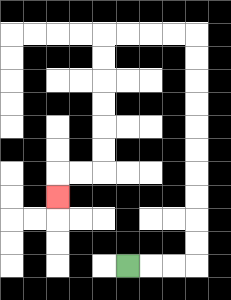{'start': '[5, 11]', 'end': '[2, 8]', 'path_directions': 'R,R,R,U,U,U,U,U,U,U,U,U,U,L,L,L,L,D,D,D,D,D,D,L,L,D', 'path_coordinates': '[[5, 11], [6, 11], [7, 11], [8, 11], [8, 10], [8, 9], [8, 8], [8, 7], [8, 6], [8, 5], [8, 4], [8, 3], [8, 2], [8, 1], [7, 1], [6, 1], [5, 1], [4, 1], [4, 2], [4, 3], [4, 4], [4, 5], [4, 6], [4, 7], [3, 7], [2, 7], [2, 8]]'}